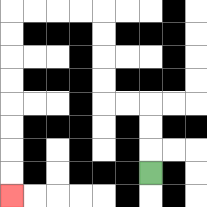{'start': '[6, 7]', 'end': '[0, 8]', 'path_directions': 'U,U,U,L,L,U,U,U,U,L,L,L,L,D,D,D,D,D,D,D,D', 'path_coordinates': '[[6, 7], [6, 6], [6, 5], [6, 4], [5, 4], [4, 4], [4, 3], [4, 2], [4, 1], [4, 0], [3, 0], [2, 0], [1, 0], [0, 0], [0, 1], [0, 2], [0, 3], [0, 4], [0, 5], [0, 6], [0, 7], [0, 8]]'}